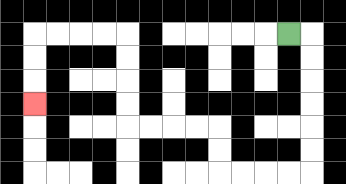{'start': '[12, 1]', 'end': '[1, 4]', 'path_directions': 'R,D,D,D,D,D,D,L,L,L,L,U,U,L,L,L,L,U,U,U,U,L,L,L,L,D,D,D', 'path_coordinates': '[[12, 1], [13, 1], [13, 2], [13, 3], [13, 4], [13, 5], [13, 6], [13, 7], [12, 7], [11, 7], [10, 7], [9, 7], [9, 6], [9, 5], [8, 5], [7, 5], [6, 5], [5, 5], [5, 4], [5, 3], [5, 2], [5, 1], [4, 1], [3, 1], [2, 1], [1, 1], [1, 2], [1, 3], [1, 4]]'}